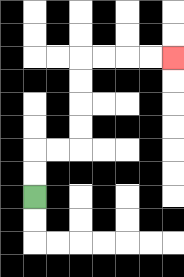{'start': '[1, 8]', 'end': '[7, 2]', 'path_directions': 'U,U,R,R,U,U,U,U,R,R,R,R', 'path_coordinates': '[[1, 8], [1, 7], [1, 6], [2, 6], [3, 6], [3, 5], [3, 4], [3, 3], [3, 2], [4, 2], [5, 2], [6, 2], [7, 2]]'}